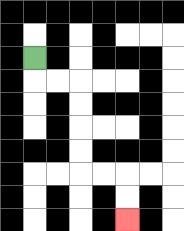{'start': '[1, 2]', 'end': '[5, 9]', 'path_directions': 'D,R,R,D,D,D,D,R,R,D,D', 'path_coordinates': '[[1, 2], [1, 3], [2, 3], [3, 3], [3, 4], [3, 5], [3, 6], [3, 7], [4, 7], [5, 7], [5, 8], [5, 9]]'}